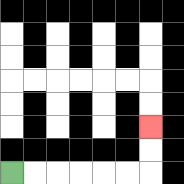{'start': '[0, 7]', 'end': '[6, 5]', 'path_directions': 'R,R,R,R,R,R,U,U', 'path_coordinates': '[[0, 7], [1, 7], [2, 7], [3, 7], [4, 7], [5, 7], [6, 7], [6, 6], [6, 5]]'}